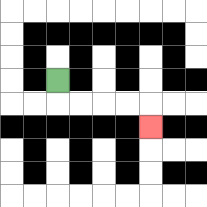{'start': '[2, 3]', 'end': '[6, 5]', 'path_directions': 'D,R,R,R,R,D', 'path_coordinates': '[[2, 3], [2, 4], [3, 4], [4, 4], [5, 4], [6, 4], [6, 5]]'}